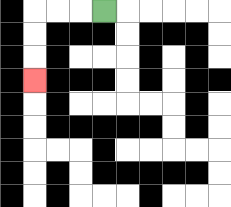{'start': '[4, 0]', 'end': '[1, 3]', 'path_directions': 'L,L,L,D,D,D', 'path_coordinates': '[[4, 0], [3, 0], [2, 0], [1, 0], [1, 1], [1, 2], [1, 3]]'}